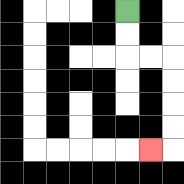{'start': '[5, 0]', 'end': '[6, 6]', 'path_directions': 'D,D,R,R,D,D,D,D,L', 'path_coordinates': '[[5, 0], [5, 1], [5, 2], [6, 2], [7, 2], [7, 3], [7, 4], [7, 5], [7, 6], [6, 6]]'}